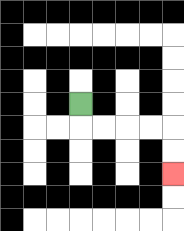{'start': '[3, 4]', 'end': '[7, 7]', 'path_directions': 'D,R,R,R,R,D,D', 'path_coordinates': '[[3, 4], [3, 5], [4, 5], [5, 5], [6, 5], [7, 5], [7, 6], [7, 7]]'}